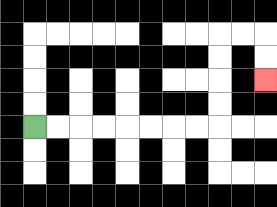{'start': '[1, 5]', 'end': '[11, 3]', 'path_directions': 'R,R,R,R,R,R,R,R,U,U,U,U,R,R,D,D', 'path_coordinates': '[[1, 5], [2, 5], [3, 5], [4, 5], [5, 5], [6, 5], [7, 5], [8, 5], [9, 5], [9, 4], [9, 3], [9, 2], [9, 1], [10, 1], [11, 1], [11, 2], [11, 3]]'}